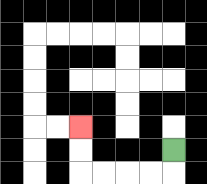{'start': '[7, 6]', 'end': '[3, 5]', 'path_directions': 'D,L,L,L,L,U,U', 'path_coordinates': '[[7, 6], [7, 7], [6, 7], [5, 7], [4, 7], [3, 7], [3, 6], [3, 5]]'}